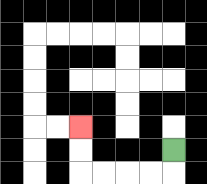{'start': '[7, 6]', 'end': '[3, 5]', 'path_directions': 'D,L,L,L,L,U,U', 'path_coordinates': '[[7, 6], [7, 7], [6, 7], [5, 7], [4, 7], [3, 7], [3, 6], [3, 5]]'}